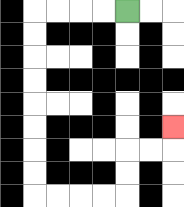{'start': '[5, 0]', 'end': '[7, 5]', 'path_directions': 'L,L,L,L,D,D,D,D,D,D,D,D,R,R,R,R,U,U,R,R,U', 'path_coordinates': '[[5, 0], [4, 0], [3, 0], [2, 0], [1, 0], [1, 1], [1, 2], [1, 3], [1, 4], [1, 5], [1, 6], [1, 7], [1, 8], [2, 8], [3, 8], [4, 8], [5, 8], [5, 7], [5, 6], [6, 6], [7, 6], [7, 5]]'}